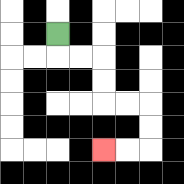{'start': '[2, 1]', 'end': '[4, 6]', 'path_directions': 'D,R,R,D,D,R,R,D,D,L,L', 'path_coordinates': '[[2, 1], [2, 2], [3, 2], [4, 2], [4, 3], [4, 4], [5, 4], [6, 4], [6, 5], [6, 6], [5, 6], [4, 6]]'}